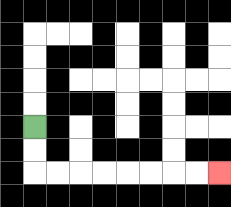{'start': '[1, 5]', 'end': '[9, 7]', 'path_directions': 'D,D,R,R,R,R,R,R,R,R', 'path_coordinates': '[[1, 5], [1, 6], [1, 7], [2, 7], [3, 7], [4, 7], [5, 7], [6, 7], [7, 7], [8, 7], [9, 7]]'}